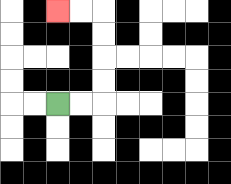{'start': '[2, 4]', 'end': '[2, 0]', 'path_directions': 'R,R,U,U,U,U,L,L', 'path_coordinates': '[[2, 4], [3, 4], [4, 4], [4, 3], [4, 2], [4, 1], [4, 0], [3, 0], [2, 0]]'}